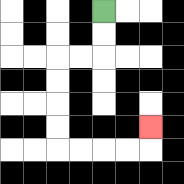{'start': '[4, 0]', 'end': '[6, 5]', 'path_directions': 'D,D,L,L,D,D,D,D,R,R,R,R,U', 'path_coordinates': '[[4, 0], [4, 1], [4, 2], [3, 2], [2, 2], [2, 3], [2, 4], [2, 5], [2, 6], [3, 6], [4, 6], [5, 6], [6, 6], [6, 5]]'}